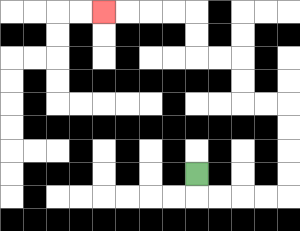{'start': '[8, 7]', 'end': '[4, 0]', 'path_directions': 'D,R,R,R,R,U,U,U,U,L,L,U,U,L,L,U,U,L,L,L,L', 'path_coordinates': '[[8, 7], [8, 8], [9, 8], [10, 8], [11, 8], [12, 8], [12, 7], [12, 6], [12, 5], [12, 4], [11, 4], [10, 4], [10, 3], [10, 2], [9, 2], [8, 2], [8, 1], [8, 0], [7, 0], [6, 0], [5, 0], [4, 0]]'}